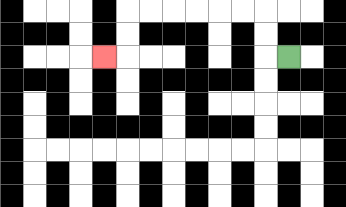{'start': '[12, 2]', 'end': '[4, 2]', 'path_directions': 'L,U,U,L,L,L,L,L,L,D,D,L', 'path_coordinates': '[[12, 2], [11, 2], [11, 1], [11, 0], [10, 0], [9, 0], [8, 0], [7, 0], [6, 0], [5, 0], [5, 1], [5, 2], [4, 2]]'}